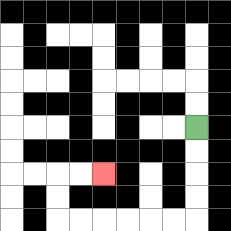{'start': '[8, 5]', 'end': '[4, 7]', 'path_directions': 'D,D,D,D,L,L,L,L,L,L,U,U,R,R', 'path_coordinates': '[[8, 5], [8, 6], [8, 7], [8, 8], [8, 9], [7, 9], [6, 9], [5, 9], [4, 9], [3, 9], [2, 9], [2, 8], [2, 7], [3, 7], [4, 7]]'}